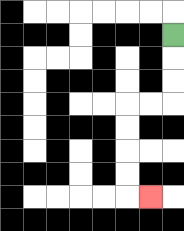{'start': '[7, 1]', 'end': '[6, 8]', 'path_directions': 'D,D,D,L,L,D,D,D,D,R', 'path_coordinates': '[[7, 1], [7, 2], [7, 3], [7, 4], [6, 4], [5, 4], [5, 5], [5, 6], [5, 7], [5, 8], [6, 8]]'}